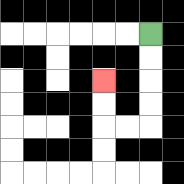{'start': '[6, 1]', 'end': '[4, 3]', 'path_directions': 'D,D,D,D,L,L,U,U', 'path_coordinates': '[[6, 1], [6, 2], [6, 3], [6, 4], [6, 5], [5, 5], [4, 5], [4, 4], [4, 3]]'}